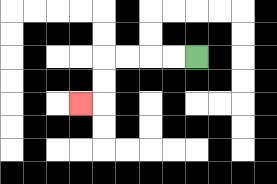{'start': '[8, 2]', 'end': '[3, 4]', 'path_directions': 'L,L,L,L,D,D,L', 'path_coordinates': '[[8, 2], [7, 2], [6, 2], [5, 2], [4, 2], [4, 3], [4, 4], [3, 4]]'}